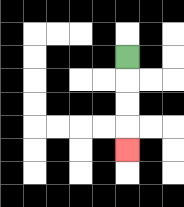{'start': '[5, 2]', 'end': '[5, 6]', 'path_directions': 'D,D,D,D', 'path_coordinates': '[[5, 2], [5, 3], [5, 4], [5, 5], [5, 6]]'}